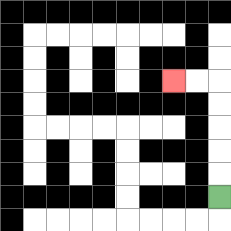{'start': '[9, 8]', 'end': '[7, 3]', 'path_directions': 'U,U,U,U,U,L,L', 'path_coordinates': '[[9, 8], [9, 7], [9, 6], [9, 5], [9, 4], [9, 3], [8, 3], [7, 3]]'}